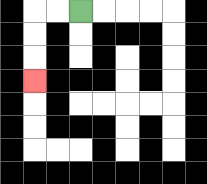{'start': '[3, 0]', 'end': '[1, 3]', 'path_directions': 'L,L,D,D,D', 'path_coordinates': '[[3, 0], [2, 0], [1, 0], [1, 1], [1, 2], [1, 3]]'}